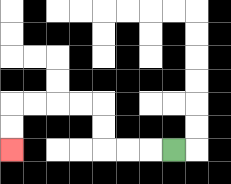{'start': '[7, 6]', 'end': '[0, 6]', 'path_directions': 'L,L,L,U,U,L,L,L,L,D,D', 'path_coordinates': '[[7, 6], [6, 6], [5, 6], [4, 6], [4, 5], [4, 4], [3, 4], [2, 4], [1, 4], [0, 4], [0, 5], [0, 6]]'}